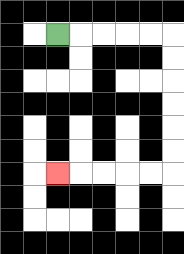{'start': '[2, 1]', 'end': '[2, 7]', 'path_directions': 'R,R,R,R,R,D,D,D,D,D,D,L,L,L,L,L', 'path_coordinates': '[[2, 1], [3, 1], [4, 1], [5, 1], [6, 1], [7, 1], [7, 2], [7, 3], [7, 4], [7, 5], [7, 6], [7, 7], [6, 7], [5, 7], [4, 7], [3, 7], [2, 7]]'}